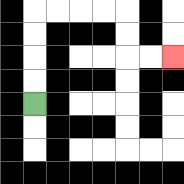{'start': '[1, 4]', 'end': '[7, 2]', 'path_directions': 'U,U,U,U,R,R,R,R,D,D,R,R', 'path_coordinates': '[[1, 4], [1, 3], [1, 2], [1, 1], [1, 0], [2, 0], [3, 0], [4, 0], [5, 0], [5, 1], [5, 2], [6, 2], [7, 2]]'}